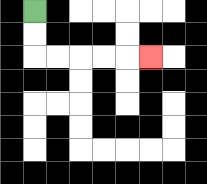{'start': '[1, 0]', 'end': '[6, 2]', 'path_directions': 'D,D,R,R,R,R,R', 'path_coordinates': '[[1, 0], [1, 1], [1, 2], [2, 2], [3, 2], [4, 2], [5, 2], [6, 2]]'}